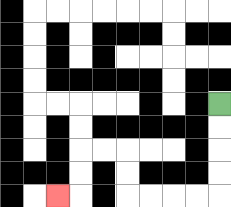{'start': '[9, 4]', 'end': '[2, 8]', 'path_directions': 'D,D,D,D,L,L,L,L,U,U,L,L,D,D,L', 'path_coordinates': '[[9, 4], [9, 5], [9, 6], [9, 7], [9, 8], [8, 8], [7, 8], [6, 8], [5, 8], [5, 7], [5, 6], [4, 6], [3, 6], [3, 7], [3, 8], [2, 8]]'}